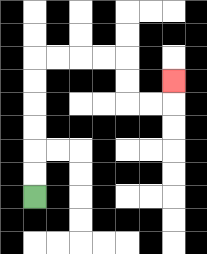{'start': '[1, 8]', 'end': '[7, 3]', 'path_directions': 'U,U,U,U,U,U,R,R,R,R,D,D,R,R,U', 'path_coordinates': '[[1, 8], [1, 7], [1, 6], [1, 5], [1, 4], [1, 3], [1, 2], [2, 2], [3, 2], [4, 2], [5, 2], [5, 3], [5, 4], [6, 4], [7, 4], [7, 3]]'}